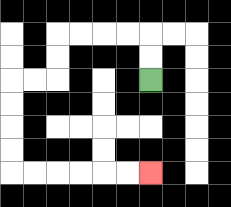{'start': '[6, 3]', 'end': '[6, 7]', 'path_directions': 'U,U,L,L,L,L,D,D,L,L,D,D,D,D,R,R,R,R,R,R', 'path_coordinates': '[[6, 3], [6, 2], [6, 1], [5, 1], [4, 1], [3, 1], [2, 1], [2, 2], [2, 3], [1, 3], [0, 3], [0, 4], [0, 5], [0, 6], [0, 7], [1, 7], [2, 7], [3, 7], [4, 7], [5, 7], [6, 7]]'}